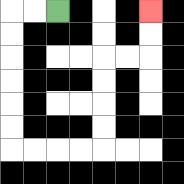{'start': '[2, 0]', 'end': '[6, 0]', 'path_directions': 'L,L,D,D,D,D,D,D,R,R,R,R,U,U,U,U,R,R,U,U', 'path_coordinates': '[[2, 0], [1, 0], [0, 0], [0, 1], [0, 2], [0, 3], [0, 4], [0, 5], [0, 6], [1, 6], [2, 6], [3, 6], [4, 6], [4, 5], [4, 4], [4, 3], [4, 2], [5, 2], [6, 2], [6, 1], [6, 0]]'}